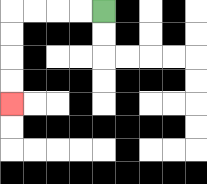{'start': '[4, 0]', 'end': '[0, 4]', 'path_directions': 'L,L,L,L,D,D,D,D', 'path_coordinates': '[[4, 0], [3, 0], [2, 0], [1, 0], [0, 0], [0, 1], [0, 2], [0, 3], [0, 4]]'}